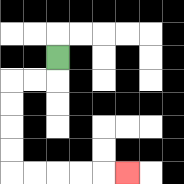{'start': '[2, 2]', 'end': '[5, 7]', 'path_directions': 'D,L,L,D,D,D,D,R,R,R,R,R', 'path_coordinates': '[[2, 2], [2, 3], [1, 3], [0, 3], [0, 4], [0, 5], [0, 6], [0, 7], [1, 7], [2, 7], [3, 7], [4, 7], [5, 7]]'}